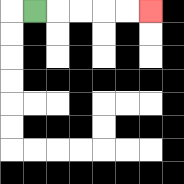{'start': '[1, 0]', 'end': '[6, 0]', 'path_directions': 'R,R,R,R,R', 'path_coordinates': '[[1, 0], [2, 0], [3, 0], [4, 0], [5, 0], [6, 0]]'}